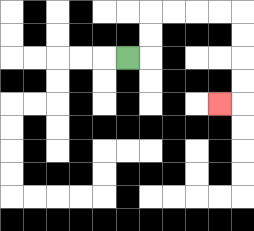{'start': '[5, 2]', 'end': '[9, 4]', 'path_directions': 'R,U,U,R,R,R,R,D,D,D,D,L', 'path_coordinates': '[[5, 2], [6, 2], [6, 1], [6, 0], [7, 0], [8, 0], [9, 0], [10, 0], [10, 1], [10, 2], [10, 3], [10, 4], [9, 4]]'}